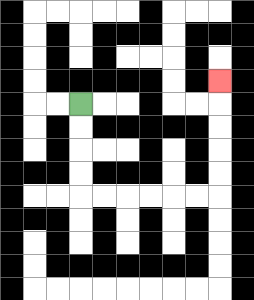{'start': '[3, 4]', 'end': '[9, 3]', 'path_directions': 'D,D,D,D,R,R,R,R,R,R,U,U,U,U,U', 'path_coordinates': '[[3, 4], [3, 5], [3, 6], [3, 7], [3, 8], [4, 8], [5, 8], [6, 8], [7, 8], [8, 8], [9, 8], [9, 7], [9, 6], [9, 5], [9, 4], [9, 3]]'}